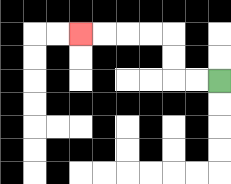{'start': '[9, 3]', 'end': '[3, 1]', 'path_directions': 'L,L,U,U,L,L,L,L', 'path_coordinates': '[[9, 3], [8, 3], [7, 3], [7, 2], [7, 1], [6, 1], [5, 1], [4, 1], [3, 1]]'}